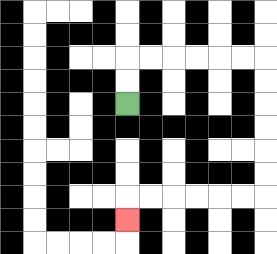{'start': '[5, 4]', 'end': '[5, 9]', 'path_directions': 'U,U,R,R,R,R,R,R,D,D,D,D,D,D,L,L,L,L,L,L,D', 'path_coordinates': '[[5, 4], [5, 3], [5, 2], [6, 2], [7, 2], [8, 2], [9, 2], [10, 2], [11, 2], [11, 3], [11, 4], [11, 5], [11, 6], [11, 7], [11, 8], [10, 8], [9, 8], [8, 8], [7, 8], [6, 8], [5, 8], [5, 9]]'}